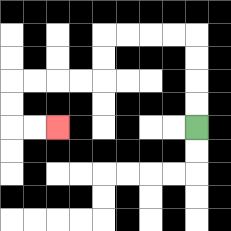{'start': '[8, 5]', 'end': '[2, 5]', 'path_directions': 'U,U,U,U,L,L,L,L,D,D,L,L,L,L,D,D,R,R', 'path_coordinates': '[[8, 5], [8, 4], [8, 3], [8, 2], [8, 1], [7, 1], [6, 1], [5, 1], [4, 1], [4, 2], [4, 3], [3, 3], [2, 3], [1, 3], [0, 3], [0, 4], [0, 5], [1, 5], [2, 5]]'}